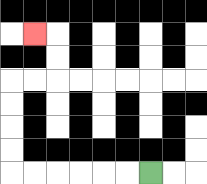{'start': '[6, 7]', 'end': '[1, 1]', 'path_directions': 'L,L,L,L,L,L,U,U,U,U,R,R,U,U,L', 'path_coordinates': '[[6, 7], [5, 7], [4, 7], [3, 7], [2, 7], [1, 7], [0, 7], [0, 6], [0, 5], [0, 4], [0, 3], [1, 3], [2, 3], [2, 2], [2, 1], [1, 1]]'}